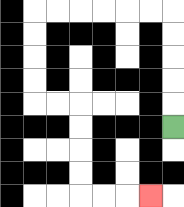{'start': '[7, 5]', 'end': '[6, 8]', 'path_directions': 'U,U,U,U,U,L,L,L,L,L,L,D,D,D,D,R,R,D,D,D,D,R,R,R', 'path_coordinates': '[[7, 5], [7, 4], [7, 3], [7, 2], [7, 1], [7, 0], [6, 0], [5, 0], [4, 0], [3, 0], [2, 0], [1, 0], [1, 1], [1, 2], [1, 3], [1, 4], [2, 4], [3, 4], [3, 5], [3, 6], [3, 7], [3, 8], [4, 8], [5, 8], [6, 8]]'}